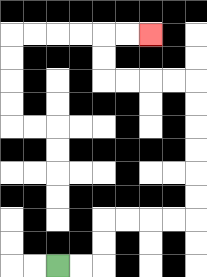{'start': '[2, 11]', 'end': '[6, 1]', 'path_directions': 'R,R,U,U,R,R,R,R,U,U,U,U,U,U,L,L,L,L,U,U,R,R', 'path_coordinates': '[[2, 11], [3, 11], [4, 11], [4, 10], [4, 9], [5, 9], [6, 9], [7, 9], [8, 9], [8, 8], [8, 7], [8, 6], [8, 5], [8, 4], [8, 3], [7, 3], [6, 3], [5, 3], [4, 3], [4, 2], [4, 1], [5, 1], [6, 1]]'}